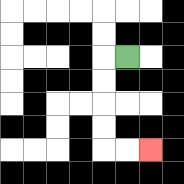{'start': '[5, 2]', 'end': '[6, 6]', 'path_directions': 'L,D,D,D,D,R,R', 'path_coordinates': '[[5, 2], [4, 2], [4, 3], [4, 4], [4, 5], [4, 6], [5, 6], [6, 6]]'}